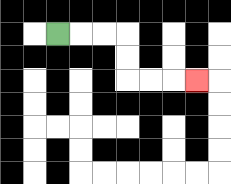{'start': '[2, 1]', 'end': '[8, 3]', 'path_directions': 'R,R,R,D,D,R,R,R', 'path_coordinates': '[[2, 1], [3, 1], [4, 1], [5, 1], [5, 2], [5, 3], [6, 3], [7, 3], [8, 3]]'}